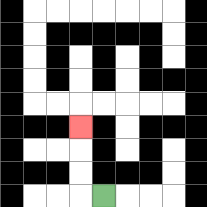{'start': '[4, 8]', 'end': '[3, 5]', 'path_directions': 'L,U,U,U', 'path_coordinates': '[[4, 8], [3, 8], [3, 7], [3, 6], [3, 5]]'}